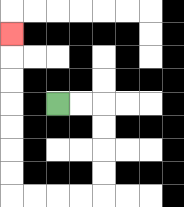{'start': '[2, 4]', 'end': '[0, 1]', 'path_directions': 'R,R,D,D,D,D,L,L,L,L,U,U,U,U,U,U,U', 'path_coordinates': '[[2, 4], [3, 4], [4, 4], [4, 5], [4, 6], [4, 7], [4, 8], [3, 8], [2, 8], [1, 8], [0, 8], [0, 7], [0, 6], [0, 5], [0, 4], [0, 3], [0, 2], [0, 1]]'}